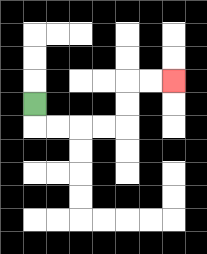{'start': '[1, 4]', 'end': '[7, 3]', 'path_directions': 'D,R,R,R,R,U,U,R,R', 'path_coordinates': '[[1, 4], [1, 5], [2, 5], [3, 5], [4, 5], [5, 5], [5, 4], [5, 3], [6, 3], [7, 3]]'}